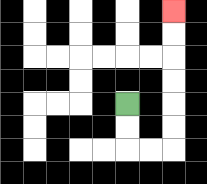{'start': '[5, 4]', 'end': '[7, 0]', 'path_directions': 'D,D,R,R,U,U,U,U,U,U', 'path_coordinates': '[[5, 4], [5, 5], [5, 6], [6, 6], [7, 6], [7, 5], [7, 4], [7, 3], [7, 2], [7, 1], [7, 0]]'}